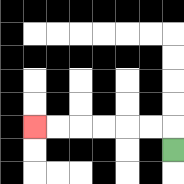{'start': '[7, 6]', 'end': '[1, 5]', 'path_directions': 'U,L,L,L,L,L,L', 'path_coordinates': '[[7, 6], [7, 5], [6, 5], [5, 5], [4, 5], [3, 5], [2, 5], [1, 5]]'}